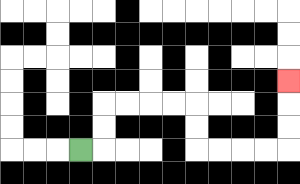{'start': '[3, 6]', 'end': '[12, 3]', 'path_directions': 'R,U,U,R,R,R,R,D,D,R,R,R,R,U,U,U', 'path_coordinates': '[[3, 6], [4, 6], [4, 5], [4, 4], [5, 4], [6, 4], [7, 4], [8, 4], [8, 5], [8, 6], [9, 6], [10, 6], [11, 6], [12, 6], [12, 5], [12, 4], [12, 3]]'}